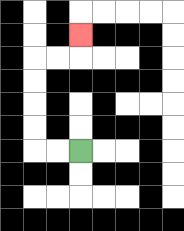{'start': '[3, 6]', 'end': '[3, 1]', 'path_directions': 'L,L,U,U,U,U,R,R,U', 'path_coordinates': '[[3, 6], [2, 6], [1, 6], [1, 5], [1, 4], [1, 3], [1, 2], [2, 2], [3, 2], [3, 1]]'}